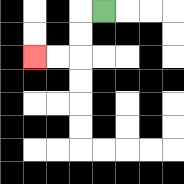{'start': '[4, 0]', 'end': '[1, 2]', 'path_directions': 'L,D,D,L,L', 'path_coordinates': '[[4, 0], [3, 0], [3, 1], [3, 2], [2, 2], [1, 2]]'}